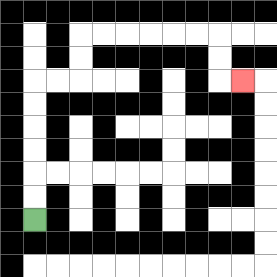{'start': '[1, 9]', 'end': '[10, 3]', 'path_directions': 'U,U,U,U,U,U,R,R,U,U,R,R,R,R,R,R,D,D,R', 'path_coordinates': '[[1, 9], [1, 8], [1, 7], [1, 6], [1, 5], [1, 4], [1, 3], [2, 3], [3, 3], [3, 2], [3, 1], [4, 1], [5, 1], [6, 1], [7, 1], [8, 1], [9, 1], [9, 2], [9, 3], [10, 3]]'}